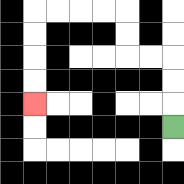{'start': '[7, 5]', 'end': '[1, 4]', 'path_directions': 'U,U,U,L,L,U,U,L,L,L,L,D,D,D,D', 'path_coordinates': '[[7, 5], [7, 4], [7, 3], [7, 2], [6, 2], [5, 2], [5, 1], [5, 0], [4, 0], [3, 0], [2, 0], [1, 0], [1, 1], [1, 2], [1, 3], [1, 4]]'}